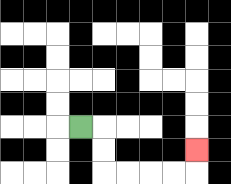{'start': '[3, 5]', 'end': '[8, 6]', 'path_directions': 'R,D,D,R,R,R,R,U', 'path_coordinates': '[[3, 5], [4, 5], [4, 6], [4, 7], [5, 7], [6, 7], [7, 7], [8, 7], [8, 6]]'}